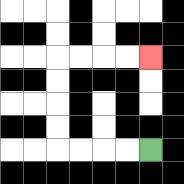{'start': '[6, 6]', 'end': '[6, 2]', 'path_directions': 'L,L,L,L,U,U,U,U,R,R,R,R', 'path_coordinates': '[[6, 6], [5, 6], [4, 6], [3, 6], [2, 6], [2, 5], [2, 4], [2, 3], [2, 2], [3, 2], [4, 2], [5, 2], [6, 2]]'}